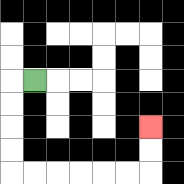{'start': '[1, 3]', 'end': '[6, 5]', 'path_directions': 'L,D,D,D,D,R,R,R,R,R,R,U,U', 'path_coordinates': '[[1, 3], [0, 3], [0, 4], [0, 5], [0, 6], [0, 7], [1, 7], [2, 7], [3, 7], [4, 7], [5, 7], [6, 7], [6, 6], [6, 5]]'}